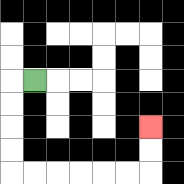{'start': '[1, 3]', 'end': '[6, 5]', 'path_directions': 'L,D,D,D,D,R,R,R,R,R,R,U,U', 'path_coordinates': '[[1, 3], [0, 3], [0, 4], [0, 5], [0, 6], [0, 7], [1, 7], [2, 7], [3, 7], [4, 7], [5, 7], [6, 7], [6, 6], [6, 5]]'}